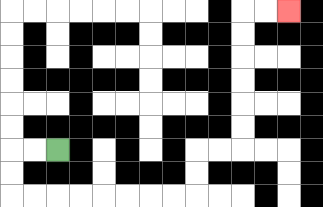{'start': '[2, 6]', 'end': '[12, 0]', 'path_directions': 'L,L,D,D,R,R,R,R,R,R,R,R,U,U,R,R,U,U,U,U,U,U,R,R', 'path_coordinates': '[[2, 6], [1, 6], [0, 6], [0, 7], [0, 8], [1, 8], [2, 8], [3, 8], [4, 8], [5, 8], [6, 8], [7, 8], [8, 8], [8, 7], [8, 6], [9, 6], [10, 6], [10, 5], [10, 4], [10, 3], [10, 2], [10, 1], [10, 0], [11, 0], [12, 0]]'}